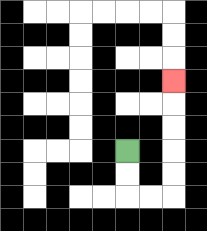{'start': '[5, 6]', 'end': '[7, 3]', 'path_directions': 'D,D,R,R,U,U,U,U,U', 'path_coordinates': '[[5, 6], [5, 7], [5, 8], [6, 8], [7, 8], [7, 7], [7, 6], [7, 5], [7, 4], [7, 3]]'}